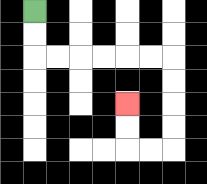{'start': '[1, 0]', 'end': '[5, 4]', 'path_directions': 'D,D,R,R,R,R,R,R,D,D,D,D,L,L,U,U', 'path_coordinates': '[[1, 0], [1, 1], [1, 2], [2, 2], [3, 2], [4, 2], [5, 2], [6, 2], [7, 2], [7, 3], [7, 4], [7, 5], [7, 6], [6, 6], [5, 6], [5, 5], [5, 4]]'}